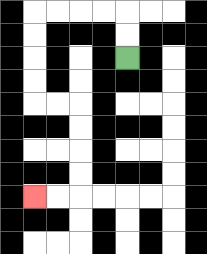{'start': '[5, 2]', 'end': '[1, 8]', 'path_directions': 'U,U,L,L,L,L,D,D,D,D,R,R,D,D,D,D,L,L', 'path_coordinates': '[[5, 2], [5, 1], [5, 0], [4, 0], [3, 0], [2, 0], [1, 0], [1, 1], [1, 2], [1, 3], [1, 4], [2, 4], [3, 4], [3, 5], [3, 6], [3, 7], [3, 8], [2, 8], [1, 8]]'}